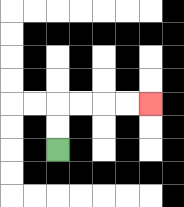{'start': '[2, 6]', 'end': '[6, 4]', 'path_directions': 'U,U,R,R,R,R', 'path_coordinates': '[[2, 6], [2, 5], [2, 4], [3, 4], [4, 4], [5, 4], [6, 4]]'}